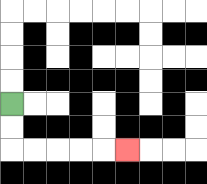{'start': '[0, 4]', 'end': '[5, 6]', 'path_directions': 'D,D,R,R,R,R,R', 'path_coordinates': '[[0, 4], [0, 5], [0, 6], [1, 6], [2, 6], [3, 6], [4, 6], [5, 6]]'}